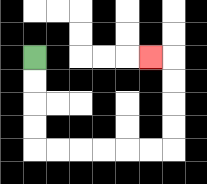{'start': '[1, 2]', 'end': '[6, 2]', 'path_directions': 'D,D,D,D,R,R,R,R,R,R,U,U,U,U,L', 'path_coordinates': '[[1, 2], [1, 3], [1, 4], [1, 5], [1, 6], [2, 6], [3, 6], [4, 6], [5, 6], [6, 6], [7, 6], [7, 5], [7, 4], [7, 3], [7, 2], [6, 2]]'}